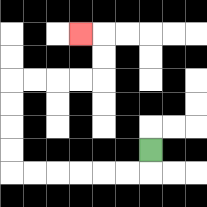{'start': '[6, 6]', 'end': '[3, 1]', 'path_directions': 'D,L,L,L,L,L,L,U,U,U,U,R,R,R,R,U,U,L', 'path_coordinates': '[[6, 6], [6, 7], [5, 7], [4, 7], [3, 7], [2, 7], [1, 7], [0, 7], [0, 6], [0, 5], [0, 4], [0, 3], [1, 3], [2, 3], [3, 3], [4, 3], [4, 2], [4, 1], [3, 1]]'}